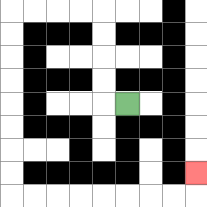{'start': '[5, 4]', 'end': '[8, 7]', 'path_directions': 'L,U,U,U,U,L,L,L,L,D,D,D,D,D,D,D,D,R,R,R,R,R,R,R,R,U', 'path_coordinates': '[[5, 4], [4, 4], [4, 3], [4, 2], [4, 1], [4, 0], [3, 0], [2, 0], [1, 0], [0, 0], [0, 1], [0, 2], [0, 3], [0, 4], [0, 5], [0, 6], [0, 7], [0, 8], [1, 8], [2, 8], [3, 8], [4, 8], [5, 8], [6, 8], [7, 8], [8, 8], [8, 7]]'}